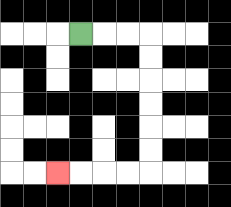{'start': '[3, 1]', 'end': '[2, 7]', 'path_directions': 'R,R,R,D,D,D,D,D,D,L,L,L,L', 'path_coordinates': '[[3, 1], [4, 1], [5, 1], [6, 1], [6, 2], [6, 3], [6, 4], [6, 5], [6, 6], [6, 7], [5, 7], [4, 7], [3, 7], [2, 7]]'}